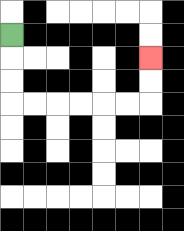{'start': '[0, 1]', 'end': '[6, 2]', 'path_directions': 'D,D,D,R,R,R,R,R,R,U,U', 'path_coordinates': '[[0, 1], [0, 2], [0, 3], [0, 4], [1, 4], [2, 4], [3, 4], [4, 4], [5, 4], [6, 4], [6, 3], [6, 2]]'}